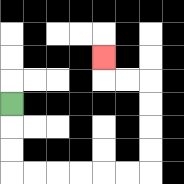{'start': '[0, 4]', 'end': '[4, 2]', 'path_directions': 'D,D,D,R,R,R,R,R,R,U,U,U,U,L,L,U', 'path_coordinates': '[[0, 4], [0, 5], [0, 6], [0, 7], [1, 7], [2, 7], [3, 7], [4, 7], [5, 7], [6, 7], [6, 6], [6, 5], [6, 4], [6, 3], [5, 3], [4, 3], [4, 2]]'}